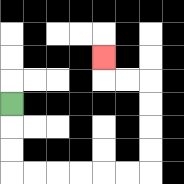{'start': '[0, 4]', 'end': '[4, 2]', 'path_directions': 'D,D,D,R,R,R,R,R,R,U,U,U,U,L,L,U', 'path_coordinates': '[[0, 4], [0, 5], [0, 6], [0, 7], [1, 7], [2, 7], [3, 7], [4, 7], [5, 7], [6, 7], [6, 6], [6, 5], [6, 4], [6, 3], [5, 3], [4, 3], [4, 2]]'}